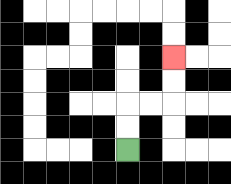{'start': '[5, 6]', 'end': '[7, 2]', 'path_directions': 'U,U,R,R,U,U', 'path_coordinates': '[[5, 6], [5, 5], [5, 4], [6, 4], [7, 4], [7, 3], [7, 2]]'}